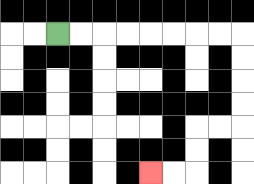{'start': '[2, 1]', 'end': '[6, 7]', 'path_directions': 'R,R,R,R,R,R,R,R,D,D,D,D,L,L,D,D,L,L', 'path_coordinates': '[[2, 1], [3, 1], [4, 1], [5, 1], [6, 1], [7, 1], [8, 1], [9, 1], [10, 1], [10, 2], [10, 3], [10, 4], [10, 5], [9, 5], [8, 5], [8, 6], [8, 7], [7, 7], [6, 7]]'}